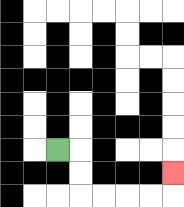{'start': '[2, 6]', 'end': '[7, 7]', 'path_directions': 'R,D,D,R,R,R,R,U', 'path_coordinates': '[[2, 6], [3, 6], [3, 7], [3, 8], [4, 8], [5, 8], [6, 8], [7, 8], [7, 7]]'}